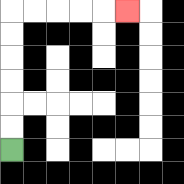{'start': '[0, 6]', 'end': '[5, 0]', 'path_directions': 'U,U,U,U,U,U,R,R,R,R,R', 'path_coordinates': '[[0, 6], [0, 5], [0, 4], [0, 3], [0, 2], [0, 1], [0, 0], [1, 0], [2, 0], [3, 0], [4, 0], [5, 0]]'}